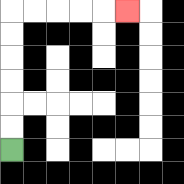{'start': '[0, 6]', 'end': '[5, 0]', 'path_directions': 'U,U,U,U,U,U,R,R,R,R,R', 'path_coordinates': '[[0, 6], [0, 5], [0, 4], [0, 3], [0, 2], [0, 1], [0, 0], [1, 0], [2, 0], [3, 0], [4, 0], [5, 0]]'}